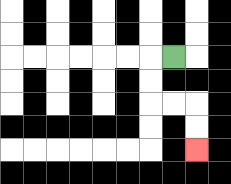{'start': '[7, 2]', 'end': '[8, 6]', 'path_directions': 'L,D,D,R,R,D,D', 'path_coordinates': '[[7, 2], [6, 2], [6, 3], [6, 4], [7, 4], [8, 4], [8, 5], [8, 6]]'}